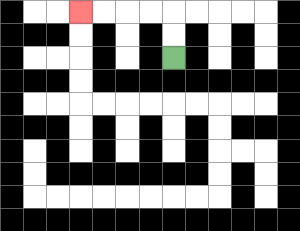{'start': '[7, 2]', 'end': '[3, 0]', 'path_directions': 'U,U,L,L,L,L', 'path_coordinates': '[[7, 2], [7, 1], [7, 0], [6, 0], [5, 0], [4, 0], [3, 0]]'}